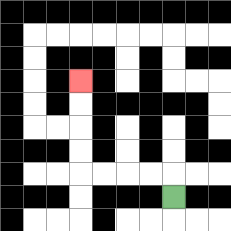{'start': '[7, 8]', 'end': '[3, 3]', 'path_directions': 'U,L,L,L,L,U,U,U,U', 'path_coordinates': '[[7, 8], [7, 7], [6, 7], [5, 7], [4, 7], [3, 7], [3, 6], [3, 5], [3, 4], [3, 3]]'}